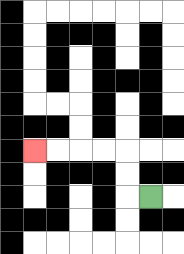{'start': '[6, 8]', 'end': '[1, 6]', 'path_directions': 'L,U,U,L,L,L,L', 'path_coordinates': '[[6, 8], [5, 8], [5, 7], [5, 6], [4, 6], [3, 6], [2, 6], [1, 6]]'}